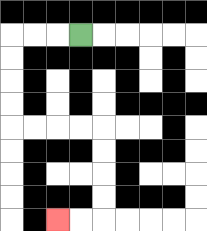{'start': '[3, 1]', 'end': '[2, 9]', 'path_directions': 'L,L,L,D,D,D,D,R,R,R,R,D,D,D,D,L,L', 'path_coordinates': '[[3, 1], [2, 1], [1, 1], [0, 1], [0, 2], [0, 3], [0, 4], [0, 5], [1, 5], [2, 5], [3, 5], [4, 5], [4, 6], [4, 7], [4, 8], [4, 9], [3, 9], [2, 9]]'}